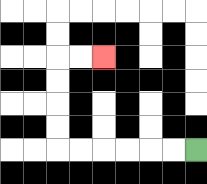{'start': '[8, 6]', 'end': '[4, 2]', 'path_directions': 'L,L,L,L,L,L,U,U,U,U,R,R', 'path_coordinates': '[[8, 6], [7, 6], [6, 6], [5, 6], [4, 6], [3, 6], [2, 6], [2, 5], [2, 4], [2, 3], [2, 2], [3, 2], [4, 2]]'}